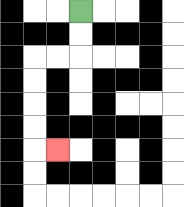{'start': '[3, 0]', 'end': '[2, 6]', 'path_directions': 'D,D,L,L,D,D,D,D,R', 'path_coordinates': '[[3, 0], [3, 1], [3, 2], [2, 2], [1, 2], [1, 3], [1, 4], [1, 5], [1, 6], [2, 6]]'}